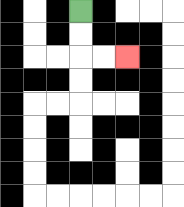{'start': '[3, 0]', 'end': '[5, 2]', 'path_directions': 'D,D,R,R', 'path_coordinates': '[[3, 0], [3, 1], [3, 2], [4, 2], [5, 2]]'}